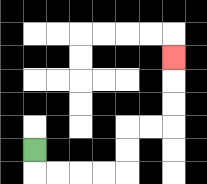{'start': '[1, 6]', 'end': '[7, 2]', 'path_directions': 'D,R,R,R,R,U,U,R,R,U,U,U', 'path_coordinates': '[[1, 6], [1, 7], [2, 7], [3, 7], [4, 7], [5, 7], [5, 6], [5, 5], [6, 5], [7, 5], [7, 4], [7, 3], [7, 2]]'}